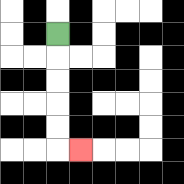{'start': '[2, 1]', 'end': '[3, 6]', 'path_directions': 'D,D,D,D,D,R', 'path_coordinates': '[[2, 1], [2, 2], [2, 3], [2, 4], [2, 5], [2, 6], [3, 6]]'}